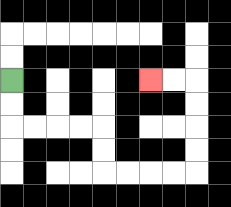{'start': '[0, 3]', 'end': '[6, 3]', 'path_directions': 'D,D,R,R,R,R,D,D,R,R,R,R,U,U,U,U,L,L', 'path_coordinates': '[[0, 3], [0, 4], [0, 5], [1, 5], [2, 5], [3, 5], [4, 5], [4, 6], [4, 7], [5, 7], [6, 7], [7, 7], [8, 7], [8, 6], [8, 5], [8, 4], [8, 3], [7, 3], [6, 3]]'}